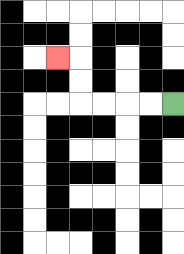{'start': '[7, 4]', 'end': '[2, 2]', 'path_directions': 'L,L,L,L,U,U,L', 'path_coordinates': '[[7, 4], [6, 4], [5, 4], [4, 4], [3, 4], [3, 3], [3, 2], [2, 2]]'}